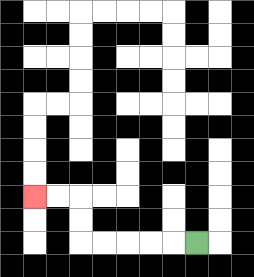{'start': '[8, 10]', 'end': '[1, 8]', 'path_directions': 'L,L,L,L,L,U,U,L,L', 'path_coordinates': '[[8, 10], [7, 10], [6, 10], [5, 10], [4, 10], [3, 10], [3, 9], [3, 8], [2, 8], [1, 8]]'}